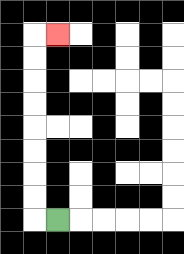{'start': '[2, 9]', 'end': '[2, 1]', 'path_directions': 'L,U,U,U,U,U,U,U,U,R', 'path_coordinates': '[[2, 9], [1, 9], [1, 8], [1, 7], [1, 6], [1, 5], [1, 4], [1, 3], [1, 2], [1, 1], [2, 1]]'}